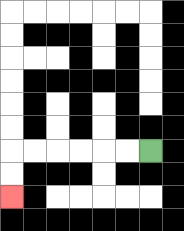{'start': '[6, 6]', 'end': '[0, 8]', 'path_directions': 'L,L,L,L,L,L,D,D', 'path_coordinates': '[[6, 6], [5, 6], [4, 6], [3, 6], [2, 6], [1, 6], [0, 6], [0, 7], [0, 8]]'}